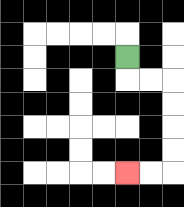{'start': '[5, 2]', 'end': '[5, 7]', 'path_directions': 'D,R,R,D,D,D,D,L,L', 'path_coordinates': '[[5, 2], [5, 3], [6, 3], [7, 3], [7, 4], [7, 5], [7, 6], [7, 7], [6, 7], [5, 7]]'}